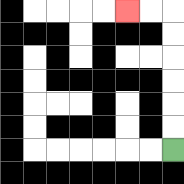{'start': '[7, 6]', 'end': '[5, 0]', 'path_directions': 'U,U,U,U,U,U,L,L', 'path_coordinates': '[[7, 6], [7, 5], [7, 4], [7, 3], [7, 2], [7, 1], [7, 0], [6, 0], [5, 0]]'}